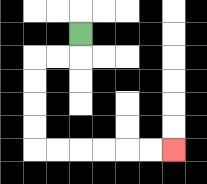{'start': '[3, 1]', 'end': '[7, 6]', 'path_directions': 'D,L,L,D,D,D,D,R,R,R,R,R,R', 'path_coordinates': '[[3, 1], [3, 2], [2, 2], [1, 2], [1, 3], [1, 4], [1, 5], [1, 6], [2, 6], [3, 6], [4, 6], [5, 6], [6, 6], [7, 6]]'}